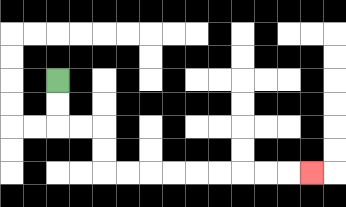{'start': '[2, 3]', 'end': '[13, 7]', 'path_directions': 'D,D,R,R,D,D,R,R,R,R,R,R,R,R,R', 'path_coordinates': '[[2, 3], [2, 4], [2, 5], [3, 5], [4, 5], [4, 6], [4, 7], [5, 7], [6, 7], [7, 7], [8, 7], [9, 7], [10, 7], [11, 7], [12, 7], [13, 7]]'}